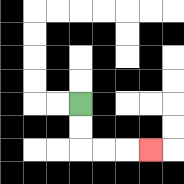{'start': '[3, 4]', 'end': '[6, 6]', 'path_directions': 'D,D,R,R,R', 'path_coordinates': '[[3, 4], [3, 5], [3, 6], [4, 6], [5, 6], [6, 6]]'}